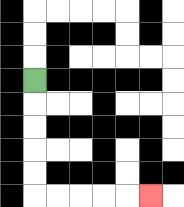{'start': '[1, 3]', 'end': '[6, 8]', 'path_directions': 'D,D,D,D,D,R,R,R,R,R', 'path_coordinates': '[[1, 3], [1, 4], [1, 5], [1, 6], [1, 7], [1, 8], [2, 8], [3, 8], [4, 8], [5, 8], [6, 8]]'}